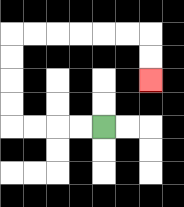{'start': '[4, 5]', 'end': '[6, 3]', 'path_directions': 'L,L,L,L,U,U,U,U,R,R,R,R,R,R,D,D', 'path_coordinates': '[[4, 5], [3, 5], [2, 5], [1, 5], [0, 5], [0, 4], [0, 3], [0, 2], [0, 1], [1, 1], [2, 1], [3, 1], [4, 1], [5, 1], [6, 1], [6, 2], [6, 3]]'}